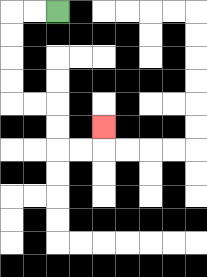{'start': '[2, 0]', 'end': '[4, 5]', 'path_directions': 'L,L,D,D,D,D,R,R,D,D,R,R,U', 'path_coordinates': '[[2, 0], [1, 0], [0, 0], [0, 1], [0, 2], [0, 3], [0, 4], [1, 4], [2, 4], [2, 5], [2, 6], [3, 6], [4, 6], [4, 5]]'}